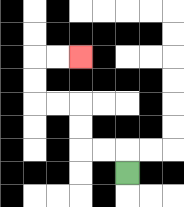{'start': '[5, 7]', 'end': '[3, 2]', 'path_directions': 'U,L,L,U,U,L,L,U,U,R,R', 'path_coordinates': '[[5, 7], [5, 6], [4, 6], [3, 6], [3, 5], [3, 4], [2, 4], [1, 4], [1, 3], [1, 2], [2, 2], [3, 2]]'}